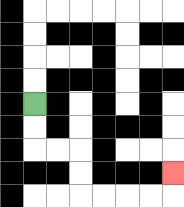{'start': '[1, 4]', 'end': '[7, 7]', 'path_directions': 'D,D,R,R,D,D,R,R,R,R,U', 'path_coordinates': '[[1, 4], [1, 5], [1, 6], [2, 6], [3, 6], [3, 7], [3, 8], [4, 8], [5, 8], [6, 8], [7, 8], [7, 7]]'}